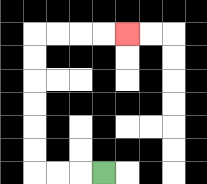{'start': '[4, 7]', 'end': '[5, 1]', 'path_directions': 'L,L,L,U,U,U,U,U,U,R,R,R,R', 'path_coordinates': '[[4, 7], [3, 7], [2, 7], [1, 7], [1, 6], [1, 5], [1, 4], [1, 3], [1, 2], [1, 1], [2, 1], [3, 1], [4, 1], [5, 1]]'}